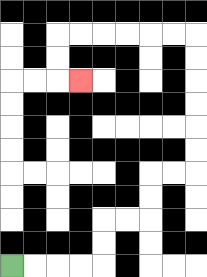{'start': '[0, 11]', 'end': '[3, 3]', 'path_directions': 'R,R,R,R,U,U,R,R,U,U,R,R,U,U,U,U,U,U,L,L,L,L,L,L,D,D,R', 'path_coordinates': '[[0, 11], [1, 11], [2, 11], [3, 11], [4, 11], [4, 10], [4, 9], [5, 9], [6, 9], [6, 8], [6, 7], [7, 7], [8, 7], [8, 6], [8, 5], [8, 4], [8, 3], [8, 2], [8, 1], [7, 1], [6, 1], [5, 1], [4, 1], [3, 1], [2, 1], [2, 2], [2, 3], [3, 3]]'}